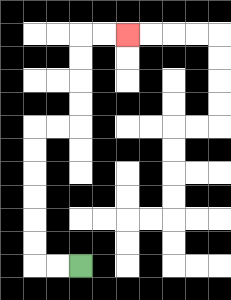{'start': '[3, 11]', 'end': '[5, 1]', 'path_directions': 'L,L,U,U,U,U,U,U,R,R,U,U,U,U,R,R', 'path_coordinates': '[[3, 11], [2, 11], [1, 11], [1, 10], [1, 9], [1, 8], [1, 7], [1, 6], [1, 5], [2, 5], [3, 5], [3, 4], [3, 3], [3, 2], [3, 1], [4, 1], [5, 1]]'}